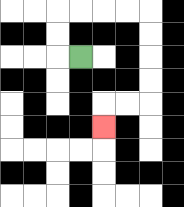{'start': '[3, 2]', 'end': '[4, 5]', 'path_directions': 'L,U,U,R,R,R,R,D,D,D,D,L,L,D', 'path_coordinates': '[[3, 2], [2, 2], [2, 1], [2, 0], [3, 0], [4, 0], [5, 0], [6, 0], [6, 1], [6, 2], [6, 3], [6, 4], [5, 4], [4, 4], [4, 5]]'}